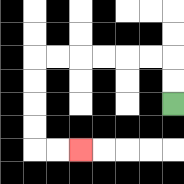{'start': '[7, 4]', 'end': '[3, 6]', 'path_directions': 'U,U,L,L,L,L,L,L,D,D,D,D,R,R', 'path_coordinates': '[[7, 4], [7, 3], [7, 2], [6, 2], [5, 2], [4, 2], [3, 2], [2, 2], [1, 2], [1, 3], [1, 4], [1, 5], [1, 6], [2, 6], [3, 6]]'}